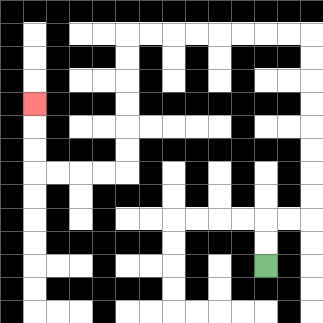{'start': '[11, 11]', 'end': '[1, 4]', 'path_directions': 'U,U,R,R,U,U,U,U,U,U,U,U,L,L,L,L,L,L,L,L,D,D,D,D,D,D,L,L,L,L,U,U,U', 'path_coordinates': '[[11, 11], [11, 10], [11, 9], [12, 9], [13, 9], [13, 8], [13, 7], [13, 6], [13, 5], [13, 4], [13, 3], [13, 2], [13, 1], [12, 1], [11, 1], [10, 1], [9, 1], [8, 1], [7, 1], [6, 1], [5, 1], [5, 2], [5, 3], [5, 4], [5, 5], [5, 6], [5, 7], [4, 7], [3, 7], [2, 7], [1, 7], [1, 6], [1, 5], [1, 4]]'}